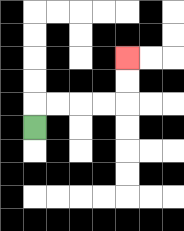{'start': '[1, 5]', 'end': '[5, 2]', 'path_directions': 'U,R,R,R,R,U,U', 'path_coordinates': '[[1, 5], [1, 4], [2, 4], [3, 4], [4, 4], [5, 4], [5, 3], [5, 2]]'}